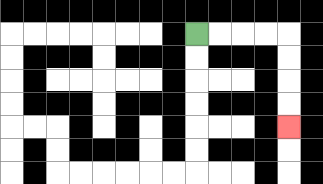{'start': '[8, 1]', 'end': '[12, 5]', 'path_directions': 'R,R,R,R,D,D,D,D', 'path_coordinates': '[[8, 1], [9, 1], [10, 1], [11, 1], [12, 1], [12, 2], [12, 3], [12, 4], [12, 5]]'}